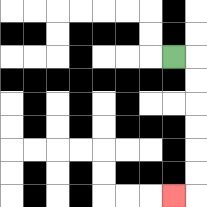{'start': '[7, 2]', 'end': '[7, 8]', 'path_directions': 'R,D,D,D,D,D,D,L', 'path_coordinates': '[[7, 2], [8, 2], [8, 3], [8, 4], [8, 5], [8, 6], [8, 7], [8, 8], [7, 8]]'}